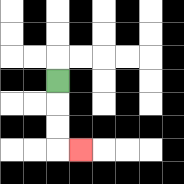{'start': '[2, 3]', 'end': '[3, 6]', 'path_directions': 'D,D,D,R', 'path_coordinates': '[[2, 3], [2, 4], [2, 5], [2, 6], [3, 6]]'}